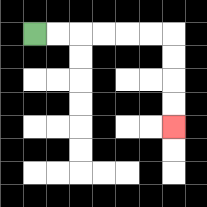{'start': '[1, 1]', 'end': '[7, 5]', 'path_directions': 'R,R,R,R,R,R,D,D,D,D', 'path_coordinates': '[[1, 1], [2, 1], [3, 1], [4, 1], [5, 1], [6, 1], [7, 1], [7, 2], [7, 3], [7, 4], [7, 5]]'}